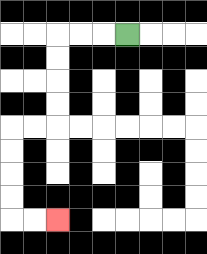{'start': '[5, 1]', 'end': '[2, 9]', 'path_directions': 'L,L,L,D,D,D,D,L,L,D,D,D,D,R,R', 'path_coordinates': '[[5, 1], [4, 1], [3, 1], [2, 1], [2, 2], [2, 3], [2, 4], [2, 5], [1, 5], [0, 5], [0, 6], [0, 7], [0, 8], [0, 9], [1, 9], [2, 9]]'}